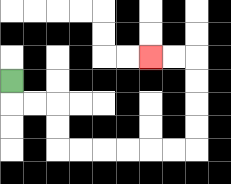{'start': '[0, 3]', 'end': '[6, 2]', 'path_directions': 'D,R,R,D,D,R,R,R,R,R,R,U,U,U,U,L,L', 'path_coordinates': '[[0, 3], [0, 4], [1, 4], [2, 4], [2, 5], [2, 6], [3, 6], [4, 6], [5, 6], [6, 6], [7, 6], [8, 6], [8, 5], [8, 4], [8, 3], [8, 2], [7, 2], [6, 2]]'}